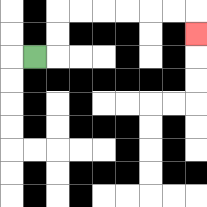{'start': '[1, 2]', 'end': '[8, 1]', 'path_directions': 'R,U,U,R,R,R,R,R,R,D', 'path_coordinates': '[[1, 2], [2, 2], [2, 1], [2, 0], [3, 0], [4, 0], [5, 0], [6, 0], [7, 0], [8, 0], [8, 1]]'}